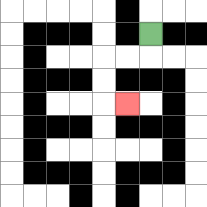{'start': '[6, 1]', 'end': '[5, 4]', 'path_directions': 'D,L,L,D,D,R', 'path_coordinates': '[[6, 1], [6, 2], [5, 2], [4, 2], [4, 3], [4, 4], [5, 4]]'}